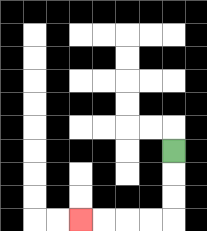{'start': '[7, 6]', 'end': '[3, 9]', 'path_directions': 'D,D,D,L,L,L,L', 'path_coordinates': '[[7, 6], [7, 7], [7, 8], [7, 9], [6, 9], [5, 9], [4, 9], [3, 9]]'}